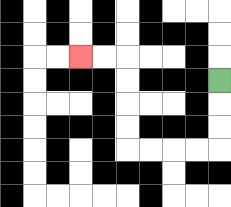{'start': '[9, 3]', 'end': '[3, 2]', 'path_directions': 'D,D,D,L,L,L,L,U,U,U,U,L,L', 'path_coordinates': '[[9, 3], [9, 4], [9, 5], [9, 6], [8, 6], [7, 6], [6, 6], [5, 6], [5, 5], [5, 4], [5, 3], [5, 2], [4, 2], [3, 2]]'}